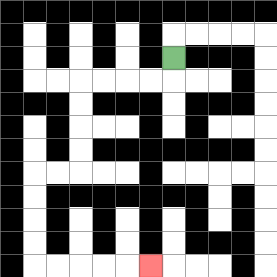{'start': '[7, 2]', 'end': '[6, 11]', 'path_directions': 'D,L,L,L,L,D,D,D,D,L,L,D,D,D,D,R,R,R,R,R', 'path_coordinates': '[[7, 2], [7, 3], [6, 3], [5, 3], [4, 3], [3, 3], [3, 4], [3, 5], [3, 6], [3, 7], [2, 7], [1, 7], [1, 8], [1, 9], [1, 10], [1, 11], [2, 11], [3, 11], [4, 11], [5, 11], [6, 11]]'}